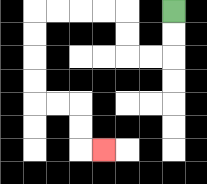{'start': '[7, 0]', 'end': '[4, 6]', 'path_directions': 'D,D,L,L,U,U,L,L,L,L,D,D,D,D,R,R,D,D,R', 'path_coordinates': '[[7, 0], [7, 1], [7, 2], [6, 2], [5, 2], [5, 1], [5, 0], [4, 0], [3, 0], [2, 0], [1, 0], [1, 1], [1, 2], [1, 3], [1, 4], [2, 4], [3, 4], [3, 5], [3, 6], [4, 6]]'}